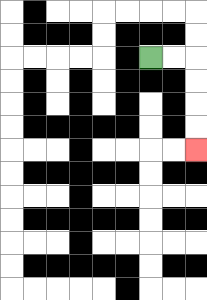{'start': '[6, 2]', 'end': '[8, 6]', 'path_directions': 'R,R,D,D,D,D', 'path_coordinates': '[[6, 2], [7, 2], [8, 2], [8, 3], [8, 4], [8, 5], [8, 6]]'}